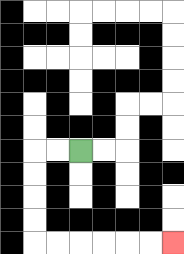{'start': '[3, 6]', 'end': '[7, 10]', 'path_directions': 'L,L,D,D,D,D,R,R,R,R,R,R', 'path_coordinates': '[[3, 6], [2, 6], [1, 6], [1, 7], [1, 8], [1, 9], [1, 10], [2, 10], [3, 10], [4, 10], [5, 10], [6, 10], [7, 10]]'}